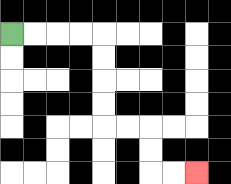{'start': '[0, 1]', 'end': '[8, 7]', 'path_directions': 'R,R,R,R,D,D,D,D,R,R,D,D,R,R', 'path_coordinates': '[[0, 1], [1, 1], [2, 1], [3, 1], [4, 1], [4, 2], [4, 3], [4, 4], [4, 5], [5, 5], [6, 5], [6, 6], [6, 7], [7, 7], [8, 7]]'}